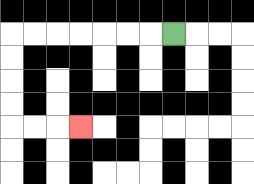{'start': '[7, 1]', 'end': '[3, 5]', 'path_directions': 'L,L,L,L,L,L,L,D,D,D,D,R,R,R', 'path_coordinates': '[[7, 1], [6, 1], [5, 1], [4, 1], [3, 1], [2, 1], [1, 1], [0, 1], [0, 2], [0, 3], [0, 4], [0, 5], [1, 5], [2, 5], [3, 5]]'}